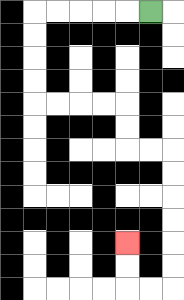{'start': '[6, 0]', 'end': '[5, 10]', 'path_directions': 'L,L,L,L,L,D,D,D,D,R,R,R,R,D,D,R,R,D,D,D,D,D,D,L,L,U,U', 'path_coordinates': '[[6, 0], [5, 0], [4, 0], [3, 0], [2, 0], [1, 0], [1, 1], [1, 2], [1, 3], [1, 4], [2, 4], [3, 4], [4, 4], [5, 4], [5, 5], [5, 6], [6, 6], [7, 6], [7, 7], [7, 8], [7, 9], [7, 10], [7, 11], [7, 12], [6, 12], [5, 12], [5, 11], [5, 10]]'}